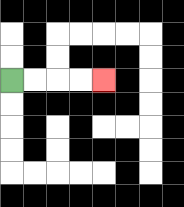{'start': '[0, 3]', 'end': '[4, 3]', 'path_directions': 'R,R,R,R', 'path_coordinates': '[[0, 3], [1, 3], [2, 3], [3, 3], [4, 3]]'}